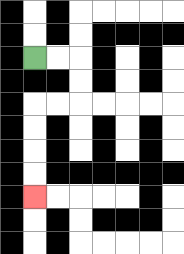{'start': '[1, 2]', 'end': '[1, 8]', 'path_directions': 'R,R,D,D,L,L,D,D,D,D', 'path_coordinates': '[[1, 2], [2, 2], [3, 2], [3, 3], [3, 4], [2, 4], [1, 4], [1, 5], [1, 6], [1, 7], [1, 8]]'}